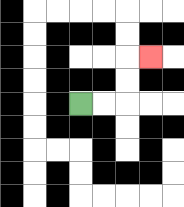{'start': '[3, 4]', 'end': '[6, 2]', 'path_directions': 'R,R,U,U,R', 'path_coordinates': '[[3, 4], [4, 4], [5, 4], [5, 3], [5, 2], [6, 2]]'}